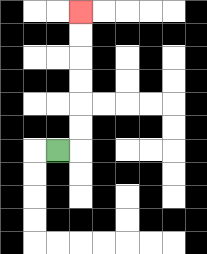{'start': '[2, 6]', 'end': '[3, 0]', 'path_directions': 'R,U,U,U,U,U,U', 'path_coordinates': '[[2, 6], [3, 6], [3, 5], [3, 4], [3, 3], [3, 2], [3, 1], [3, 0]]'}